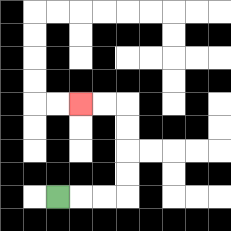{'start': '[2, 8]', 'end': '[3, 4]', 'path_directions': 'R,R,R,U,U,U,U,L,L', 'path_coordinates': '[[2, 8], [3, 8], [4, 8], [5, 8], [5, 7], [5, 6], [5, 5], [5, 4], [4, 4], [3, 4]]'}